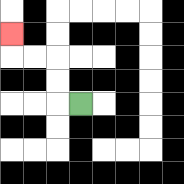{'start': '[3, 4]', 'end': '[0, 1]', 'path_directions': 'L,U,U,L,L,U', 'path_coordinates': '[[3, 4], [2, 4], [2, 3], [2, 2], [1, 2], [0, 2], [0, 1]]'}